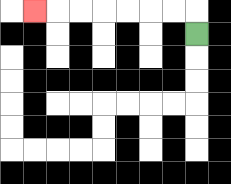{'start': '[8, 1]', 'end': '[1, 0]', 'path_directions': 'U,L,L,L,L,L,L,L', 'path_coordinates': '[[8, 1], [8, 0], [7, 0], [6, 0], [5, 0], [4, 0], [3, 0], [2, 0], [1, 0]]'}